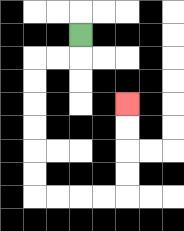{'start': '[3, 1]', 'end': '[5, 4]', 'path_directions': 'D,L,L,D,D,D,D,D,D,R,R,R,R,U,U,U,U', 'path_coordinates': '[[3, 1], [3, 2], [2, 2], [1, 2], [1, 3], [1, 4], [1, 5], [1, 6], [1, 7], [1, 8], [2, 8], [3, 8], [4, 8], [5, 8], [5, 7], [5, 6], [5, 5], [5, 4]]'}